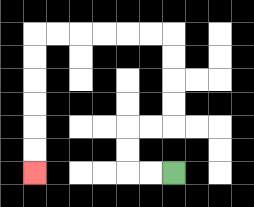{'start': '[7, 7]', 'end': '[1, 7]', 'path_directions': 'L,L,U,U,R,R,U,U,U,U,L,L,L,L,L,L,D,D,D,D,D,D', 'path_coordinates': '[[7, 7], [6, 7], [5, 7], [5, 6], [5, 5], [6, 5], [7, 5], [7, 4], [7, 3], [7, 2], [7, 1], [6, 1], [5, 1], [4, 1], [3, 1], [2, 1], [1, 1], [1, 2], [1, 3], [1, 4], [1, 5], [1, 6], [1, 7]]'}